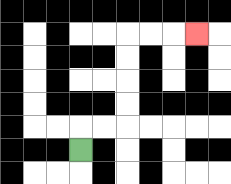{'start': '[3, 6]', 'end': '[8, 1]', 'path_directions': 'U,R,R,U,U,U,U,R,R,R', 'path_coordinates': '[[3, 6], [3, 5], [4, 5], [5, 5], [5, 4], [5, 3], [5, 2], [5, 1], [6, 1], [7, 1], [8, 1]]'}